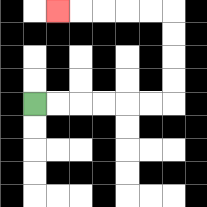{'start': '[1, 4]', 'end': '[2, 0]', 'path_directions': 'R,R,R,R,R,R,U,U,U,U,L,L,L,L,L', 'path_coordinates': '[[1, 4], [2, 4], [3, 4], [4, 4], [5, 4], [6, 4], [7, 4], [7, 3], [7, 2], [7, 1], [7, 0], [6, 0], [5, 0], [4, 0], [3, 0], [2, 0]]'}